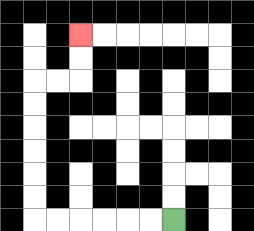{'start': '[7, 9]', 'end': '[3, 1]', 'path_directions': 'L,L,L,L,L,L,U,U,U,U,U,U,R,R,U,U', 'path_coordinates': '[[7, 9], [6, 9], [5, 9], [4, 9], [3, 9], [2, 9], [1, 9], [1, 8], [1, 7], [1, 6], [1, 5], [1, 4], [1, 3], [2, 3], [3, 3], [3, 2], [3, 1]]'}